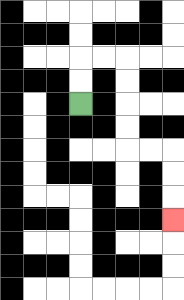{'start': '[3, 4]', 'end': '[7, 9]', 'path_directions': 'U,U,R,R,D,D,D,D,R,R,D,D,D', 'path_coordinates': '[[3, 4], [3, 3], [3, 2], [4, 2], [5, 2], [5, 3], [5, 4], [5, 5], [5, 6], [6, 6], [7, 6], [7, 7], [7, 8], [7, 9]]'}